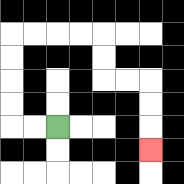{'start': '[2, 5]', 'end': '[6, 6]', 'path_directions': 'L,L,U,U,U,U,R,R,R,R,D,D,R,R,D,D,D', 'path_coordinates': '[[2, 5], [1, 5], [0, 5], [0, 4], [0, 3], [0, 2], [0, 1], [1, 1], [2, 1], [3, 1], [4, 1], [4, 2], [4, 3], [5, 3], [6, 3], [6, 4], [6, 5], [6, 6]]'}